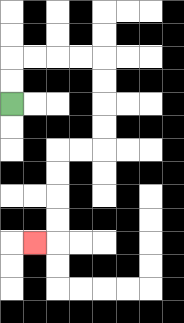{'start': '[0, 4]', 'end': '[1, 10]', 'path_directions': 'U,U,R,R,R,R,D,D,D,D,L,L,D,D,D,D,L', 'path_coordinates': '[[0, 4], [0, 3], [0, 2], [1, 2], [2, 2], [3, 2], [4, 2], [4, 3], [4, 4], [4, 5], [4, 6], [3, 6], [2, 6], [2, 7], [2, 8], [2, 9], [2, 10], [1, 10]]'}